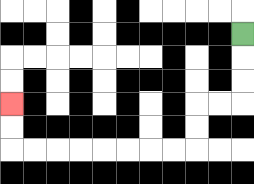{'start': '[10, 1]', 'end': '[0, 4]', 'path_directions': 'D,D,D,L,L,D,D,L,L,L,L,L,L,L,L,U,U', 'path_coordinates': '[[10, 1], [10, 2], [10, 3], [10, 4], [9, 4], [8, 4], [8, 5], [8, 6], [7, 6], [6, 6], [5, 6], [4, 6], [3, 6], [2, 6], [1, 6], [0, 6], [0, 5], [0, 4]]'}